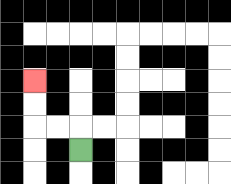{'start': '[3, 6]', 'end': '[1, 3]', 'path_directions': 'U,L,L,U,U', 'path_coordinates': '[[3, 6], [3, 5], [2, 5], [1, 5], [1, 4], [1, 3]]'}